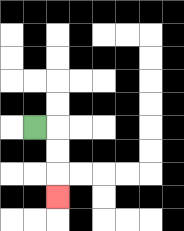{'start': '[1, 5]', 'end': '[2, 8]', 'path_directions': 'R,D,D,D', 'path_coordinates': '[[1, 5], [2, 5], [2, 6], [2, 7], [2, 8]]'}